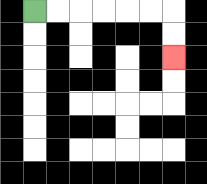{'start': '[1, 0]', 'end': '[7, 2]', 'path_directions': 'R,R,R,R,R,R,D,D', 'path_coordinates': '[[1, 0], [2, 0], [3, 0], [4, 0], [5, 0], [6, 0], [7, 0], [7, 1], [7, 2]]'}